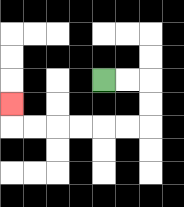{'start': '[4, 3]', 'end': '[0, 4]', 'path_directions': 'R,R,D,D,L,L,L,L,L,L,U', 'path_coordinates': '[[4, 3], [5, 3], [6, 3], [6, 4], [6, 5], [5, 5], [4, 5], [3, 5], [2, 5], [1, 5], [0, 5], [0, 4]]'}